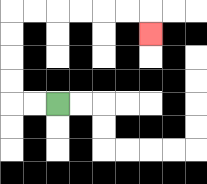{'start': '[2, 4]', 'end': '[6, 1]', 'path_directions': 'L,L,U,U,U,U,R,R,R,R,R,R,D', 'path_coordinates': '[[2, 4], [1, 4], [0, 4], [0, 3], [0, 2], [0, 1], [0, 0], [1, 0], [2, 0], [3, 0], [4, 0], [5, 0], [6, 0], [6, 1]]'}